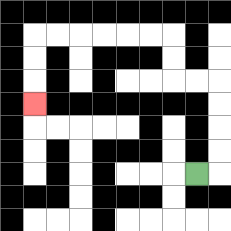{'start': '[8, 7]', 'end': '[1, 4]', 'path_directions': 'R,U,U,U,U,L,L,U,U,L,L,L,L,L,L,D,D,D', 'path_coordinates': '[[8, 7], [9, 7], [9, 6], [9, 5], [9, 4], [9, 3], [8, 3], [7, 3], [7, 2], [7, 1], [6, 1], [5, 1], [4, 1], [3, 1], [2, 1], [1, 1], [1, 2], [1, 3], [1, 4]]'}